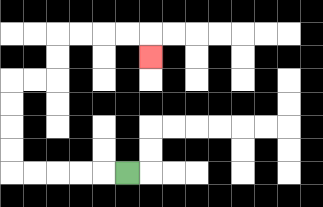{'start': '[5, 7]', 'end': '[6, 2]', 'path_directions': 'L,L,L,L,L,U,U,U,U,R,R,U,U,R,R,R,R,D', 'path_coordinates': '[[5, 7], [4, 7], [3, 7], [2, 7], [1, 7], [0, 7], [0, 6], [0, 5], [0, 4], [0, 3], [1, 3], [2, 3], [2, 2], [2, 1], [3, 1], [4, 1], [5, 1], [6, 1], [6, 2]]'}